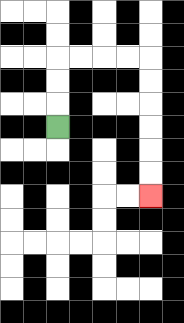{'start': '[2, 5]', 'end': '[6, 8]', 'path_directions': 'U,U,U,R,R,R,R,D,D,D,D,D,D', 'path_coordinates': '[[2, 5], [2, 4], [2, 3], [2, 2], [3, 2], [4, 2], [5, 2], [6, 2], [6, 3], [6, 4], [6, 5], [6, 6], [6, 7], [6, 8]]'}